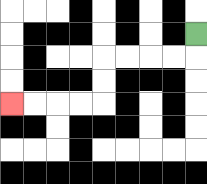{'start': '[8, 1]', 'end': '[0, 4]', 'path_directions': 'D,L,L,L,L,D,D,L,L,L,L', 'path_coordinates': '[[8, 1], [8, 2], [7, 2], [6, 2], [5, 2], [4, 2], [4, 3], [4, 4], [3, 4], [2, 4], [1, 4], [0, 4]]'}